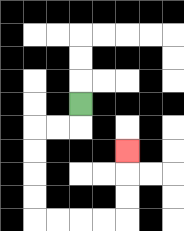{'start': '[3, 4]', 'end': '[5, 6]', 'path_directions': 'D,L,L,D,D,D,D,R,R,R,R,U,U,U', 'path_coordinates': '[[3, 4], [3, 5], [2, 5], [1, 5], [1, 6], [1, 7], [1, 8], [1, 9], [2, 9], [3, 9], [4, 9], [5, 9], [5, 8], [5, 7], [5, 6]]'}